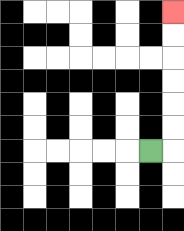{'start': '[6, 6]', 'end': '[7, 0]', 'path_directions': 'R,U,U,U,U,U,U', 'path_coordinates': '[[6, 6], [7, 6], [7, 5], [7, 4], [7, 3], [7, 2], [7, 1], [7, 0]]'}